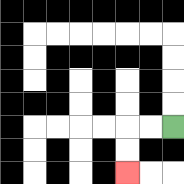{'start': '[7, 5]', 'end': '[5, 7]', 'path_directions': 'L,L,D,D', 'path_coordinates': '[[7, 5], [6, 5], [5, 5], [5, 6], [5, 7]]'}